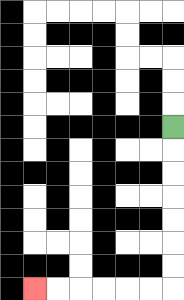{'start': '[7, 5]', 'end': '[1, 12]', 'path_directions': 'D,D,D,D,D,D,D,L,L,L,L,L,L', 'path_coordinates': '[[7, 5], [7, 6], [7, 7], [7, 8], [7, 9], [7, 10], [7, 11], [7, 12], [6, 12], [5, 12], [4, 12], [3, 12], [2, 12], [1, 12]]'}